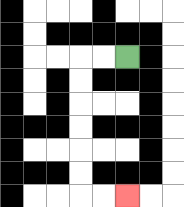{'start': '[5, 2]', 'end': '[5, 8]', 'path_directions': 'L,L,D,D,D,D,D,D,R,R', 'path_coordinates': '[[5, 2], [4, 2], [3, 2], [3, 3], [3, 4], [3, 5], [3, 6], [3, 7], [3, 8], [4, 8], [5, 8]]'}